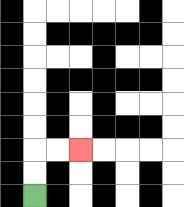{'start': '[1, 8]', 'end': '[3, 6]', 'path_directions': 'U,U,R,R', 'path_coordinates': '[[1, 8], [1, 7], [1, 6], [2, 6], [3, 6]]'}